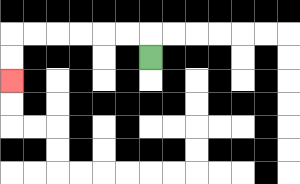{'start': '[6, 2]', 'end': '[0, 3]', 'path_directions': 'U,L,L,L,L,L,L,D,D', 'path_coordinates': '[[6, 2], [6, 1], [5, 1], [4, 1], [3, 1], [2, 1], [1, 1], [0, 1], [0, 2], [0, 3]]'}